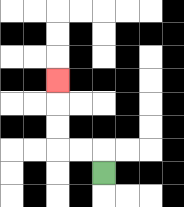{'start': '[4, 7]', 'end': '[2, 3]', 'path_directions': 'U,L,L,U,U,U', 'path_coordinates': '[[4, 7], [4, 6], [3, 6], [2, 6], [2, 5], [2, 4], [2, 3]]'}